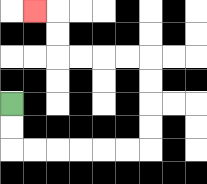{'start': '[0, 4]', 'end': '[1, 0]', 'path_directions': 'D,D,R,R,R,R,R,R,U,U,U,U,L,L,L,L,U,U,L', 'path_coordinates': '[[0, 4], [0, 5], [0, 6], [1, 6], [2, 6], [3, 6], [4, 6], [5, 6], [6, 6], [6, 5], [6, 4], [6, 3], [6, 2], [5, 2], [4, 2], [3, 2], [2, 2], [2, 1], [2, 0], [1, 0]]'}